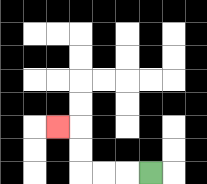{'start': '[6, 7]', 'end': '[2, 5]', 'path_directions': 'L,L,L,U,U,L', 'path_coordinates': '[[6, 7], [5, 7], [4, 7], [3, 7], [3, 6], [3, 5], [2, 5]]'}